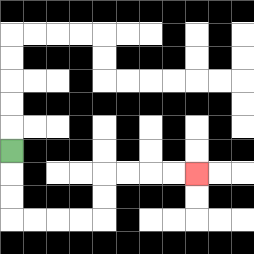{'start': '[0, 6]', 'end': '[8, 7]', 'path_directions': 'D,D,D,R,R,R,R,U,U,R,R,R,R', 'path_coordinates': '[[0, 6], [0, 7], [0, 8], [0, 9], [1, 9], [2, 9], [3, 9], [4, 9], [4, 8], [4, 7], [5, 7], [6, 7], [7, 7], [8, 7]]'}